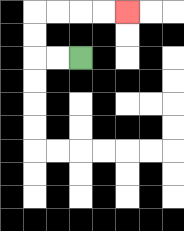{'start': '[3, 2]', 'end': '[5, 0]', 'path_directions': 'L,L,U,U,R,R,R,R', 'path_coordinates': '[[3, 2], [2, 2], [1, 2], [1, 1], [1, 0], [2, 0], [3, 0], [4, 0], [5, 0]]'}